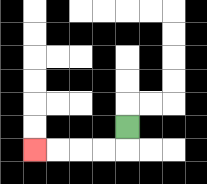{'start': '[5, 5]', 'end': '[1, 6]', 'path_directions': 'D,L,L,L,L', 'path_coordinates': '[[5, 5], [5, 6], [4, 6], [3, 6], [2, 6], [1, 6]]'}